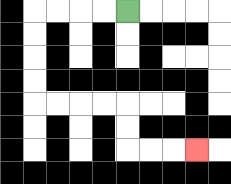{'start': '[5, 0]', 'end': '[8, 6]', 'path_directions': 'L,L,L,L,D,D,D,D,R,R,R,R,D,D,R,R,R', 'path_coordinates': '[[5, 0], [4, 0], [3, 0], [2, 0], [1, 0], [1, 1], [1, 2], [1, 3], [1, 4], [2, 4], [3, 4], [4, 4], [5, 4], [5, 5], [5, 6], [6, 6], [7, 6], [8, 6]]'}